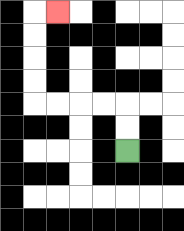{'start': '[5, 6]', 'end': '[2, 0]', 'path_directions': 'U,U,L,L,L,L,U,U,U,U,R', 'path_coordinates': '[[5, 6], [5, 5], [5, 4], [4, 4], [3, 4], [2, 4], [1, 4], [1, 3], [1, 2], [1, 1], [1, 0], [2, 0]]'}